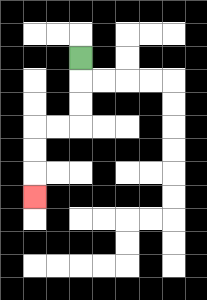{'start': '[3, 2]', 'end': '[1, 8]', 'path_directions': 'D,D,D,L,L,D,D,D', 'path_coordinates': '[[3, 2], [3, 3], [3, 4], [3, 5], [2, 5], [1, 5], [1, 6], [1, 7], [1, 8]]'}